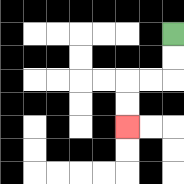{'start': '[7, 1]', 'end': '[5, 5]', 'path_directions': 'D,D,L,L,D,D', 'path_coordinates': '[[7, 1], [7, 2], [7, 3], [6, 3], [5, 3], [5, 4], [5, 5]]'}